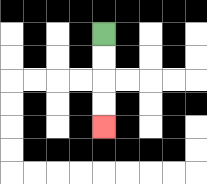{'start': '[4, 1]', 'end': '[4, 5]', 'path_directions': 'D,D,D,D', 'path_coordinates': '[[4, 1], [4, 2], [4, 3], [4, 4], [4, 5]]'}